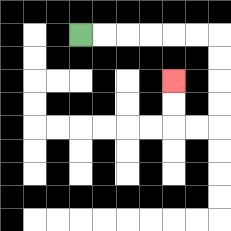{'start': '[3, 1]', 'end': '[7, 3]', 'path_directions': 'R,R,R,R,R,R,D,D,D,D,L,L,U,U', 'path_coordinates': '[[3, 1], [4, 1], [5, 1], [6, 1], [7, 1], [8, 1], [9, 1], [9, 2], [9, 3], [9, 4], [9, 5], [8, 5], [7, 5], [7, 4], [7, 3]]'}